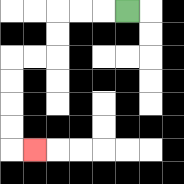{'start': '[5, 0]', 'end': '[1, 6]', 'path_directions': 'L,L,L,D,D,L,L,D,D,D,D,R', 'path_coordinates': '[[5, 0], [4, 0], [3, 0], [2, 0], [2, 1], [2, 2], [1, 2], [0, 2], [0, 3], [0, 4], [0, 5], [0, 6], [1, 6]]'}